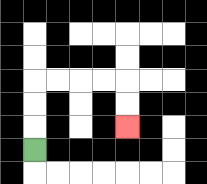{'start': '[1, 6]', 'end': '[5, 5]', 'path_directions': 'U,U,U,R,R,R,R,D,D', 'path_coordinates': '[[1, 6], [1, 5], [1, 4], [1, 3], [2, 3], [3, 3], [4, 3], [5, 3], [5, 4], [5, 5]]'}